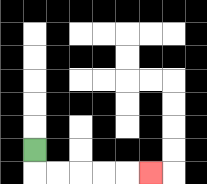{'start': '[1, 6]', 'end': '[6, 7]', 'path_directions': 'D,R,R,R,R,R', 'path_coordinates': '[[1, 6], [1, 7], [2, 7], [3, 7], [4, 7], [5, 7], [6, 7]]'}